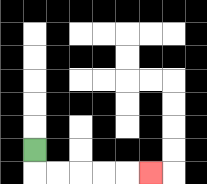{'start': '[1, 6]', 'end': '[6, 7]', 'path_directions': 'D,R,R,R,R,R', 'path_coordinates': '[[1, 6], [1, 7], [2, 7], [3, 7], [4, 7], [5, 7], [6, 7]]'}